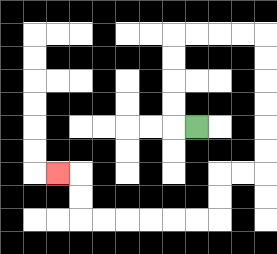{'start': '[8, 5]', 'end': '[2, 7]', 'path_directions': 'L,U,U,U,U,R,R,R,R,D,D,D,D,D,D,L,L,D,D,L,L,L,L,L,L,U,U,L', 'path_coordinates': '[[8, 5], [7, 5], [7, 4], [7, 3], [7, 2], [7, 1], [8, 1], [9, 1], [10, 1], [11, 1], [11, 2], [11, 3], [11, 4], [11, 5], [11, 6], [11, 7], [10, 7], [9, 7], [9, 8], [9, 9], [8, 9], [7, 9], [6, 9], [5, 9], [4, 9], [3, 9], [3, 8], [3, 7], [2, 7]]'}